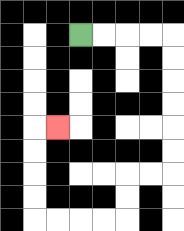{'start': '[3, 1]', 'end': '[2, 5]', 'path_directions': 'R,R,R,R,D,D,D,D,D,D,L,L,D,D,L,L,L,L,U,U,U,U,R', 'path_coordinates': '[[3, 1], [4, 1], [5, 1], [6, 1], [7, 1], [7, 2], [7, 3], [7, 4], [7, 5], [7, 6], [7, 7], [6, 7], [5, 7], [5, 8], [5, 9], [4, 9], [3, 9], [2, 9], [1, 9], [1, 8], [1, 7], [1, 6], [1, 5], [2, 5]]'}